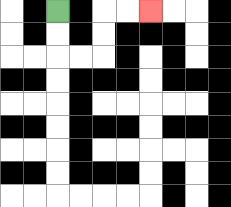{'start': '[2, 0]', 'end': '[6, 0]', 'path_directions': 'D,D,R,R,U,U,R,R', 'path_coordinates': '[[2, 0], [2, 1], [2, 2], [3, 2], [4, 2], [4, 1], [4, 0], [5, 0], [6, 0]]'}